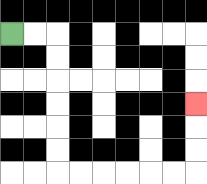{'start': '[0, 1]', 'end': '[8, 4]', 'path_directions': 'R,R,D,D,D,D,D,D,R,R,R,R,R,R,U,U,U', 'path_coordinates': '[[0, 1], [1, 1], [2, 1], [2, 2], [2, 3], [2, 4], [2, 5], [2, 6], [2, 7], [3, 7], [4, 7], [5, 7], [6, 7], [7, 7], [8, 7], [8, 6], [8, 5], [8, 4]]'}